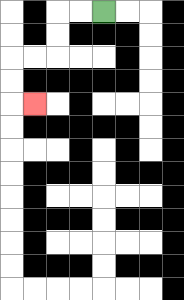{'start': '[4, 0]', 'end': '[1, 4]', 'path_directions': 'L,L,D,D,L,L,D,D,R', 'path_coordinates': '[[4, 0], [3, 0], [2, 0], [2, 1], [2, 2], [1, 2], [0, 2], [0, 3], [0, 4], [1, 4]]'}